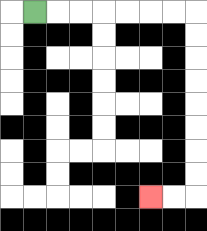{'start': '[1, 0]', 'end': '[6, 8]', 'path_directions': 'R,R,R,R,R,R,R,D,D,D,D,D,D,D,D,L,L', 'path_coordinates': '[[1, 0], [2, 0], [3, 0], [4, 0], [5, 0], [6, 0], [7, 0], [8, 0], [8, 1], [8, 2], [8, 3], [8, 4], [8, 5], [8, 6], [8, 7], [8, 8], [7, 8], [6, 8]]'}